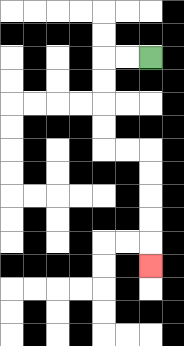{'start': '[6, 2]', 'end': '[6, 11]', 'path_directions': 'L,L,D,D,D,D,R,R,D,D,D,D,D', 'path_coordinates': '[[6, 2], [5, 2], [4, 2], [4, 3], [4, 4], [4, 5], [4, 6], [5, 6], [6, 6], [6, 7], [6, 8], [6, 9], [6, 10], [6, 11]]'}